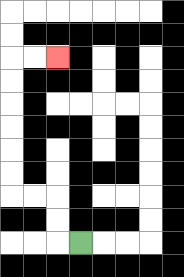{'start': '[3, 10]', 'end': '[2, 2]', 'path_directions': 'L,U,U,L,L,U,U,U,U,U,U,R,R', 'path_coordinates': '[[3, 10], [2, 10], [2, 9], [2, 8], [1, 8], [0, 8], [0, 7], [0, 6], [0, 5], [0, 4], [0, 3], [0, 2], [1, 2], [2, 2]]'}